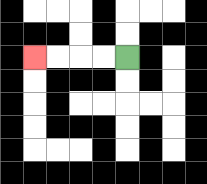{'start': '[5, 2]', 'end': '[1, 2]', 'path_directions': 'L,L,L,L', 'path_coordinates': '[[5, 2], [4, 2], [3, 2], [2, 2], [1, 2]]'}